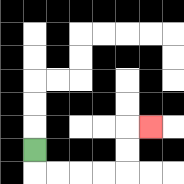{'start': '[1, 6]', 'end': '[6, 5]', 'path_directions': 'D,R,R,R,R,U,U,R', 'path_coordinates': '[[1, 6], [1, 7], [2, 7], [3, 7], [4, 7], [5, 7], [5, 6], [5, 5], [6, 5]]'}